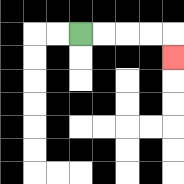{'start': '[3, 1]', 'end': '[7, 2]', 'path_directions': 'R,R,R,R,D', 'path_coordinates': '[[3, 1], [4, 1], [5, 1], [6, 1], [7, 1], [7, 2]]'}